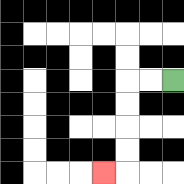{'start': '[7, 3]', 'end': '[4, 7]', 'path_directions': 'L,L,D,D,D,D,L', 'path_coordinates': '[[7, 3], [6, 3], [5, 3], [5, 4], [5, 5], [5, 6], [5, 7], [4, 7]]'}